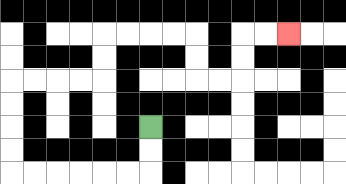{'start': '[6, 5]', 'end': '[12, 1]', 'path_directions': 'D,D,L,L,L,L,L,L,U,U,U,U,R,R,R,R,U,U,R,R,R,R,D,D,R,R,U,U,R,R', 'path_coordinates': '[[6, 5], [6, 6], [6, 7], [5, 7], [4, 7], [3, 7], [2, 7], [1, 7], [0, 7], [0, 6], [0, 5], [0, 4], [0, 3], [1, 3], [2, 3], [3, 3], [4, 3], [4, 2], [4, 1], [5, 1], [6, 1], [7, 1], [8, 1], [8, 2], [8, 3], [9, 3], [10, 3], [10, 2], [10, 1], [11, 1], [12, 1]]'}